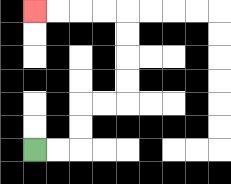{'start': '[1, 6]', 'end': '[1, 0]', 'path_directions': 'R,R,U,U,R,R,U,U,U,U,L,L,L,L', 'path_coordinates': '[[1, 6], [2, 6], [3, 6], [3, 5], [3, 4], [4, 4], [5, 4], [5, 3], [5, 2], [5, 1], [5, 0], [4, 0], [3, 0], [2, 0], [1, 0]]'}